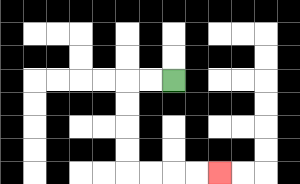{'start': '[7, 3]', 'end': '[9, 7]', 'path_directions': 'L,L,D,D,D,D,R,R,R,R', 'path_coordinates': '[[7, 3], [6, 3], [5, 3], [5, 4], [5, 5], [5, 6], [5, 7], [6, 7], [7, 7], [8, 7], [9, 7]]'}